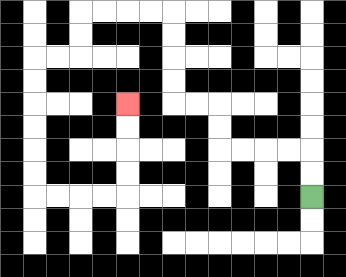{'start': '[13, 8]', 'end': '[5, 4]', 'path_directions': 'U,U,L,L,L,L,U,U,L,L,U,U,U,U,L,L,L,L,D,D,L,L,D,D,D,D,D,D,R,R,R,R,U,U,U,U', 'path_coordinates': '[[13, 8], [13, 7], [13, 6], [12, 6], [11, 6], [10, 6], [9, 6], [9, 5], [9, 4], [8, 4], [7, 4], [7, 3], [7, 2], [7, 1], [7, 0], [6, 0], [5, 0], [4, 0], [3, 0], [3, 1], [3, 2], [2, 2], [1, 2], [1, 3], [1, 4], [1, 5], [1, 6], [1, 7], [1, 8], [2, 8], [3, 8], [4, 8], [5, 8], [5, 7], [5, 6], [5, 5], [5, 4]]'}